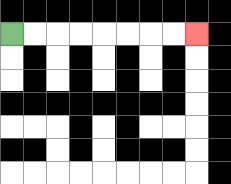{'start': '[0, 1]', 'end': '[8, 1]', 'path_directions': 'R,R,R,R,R,R,R,R', 'path_coordinates': '[[0, 1], [1, 1], [2, 1], [3, 1], [4, 1], [5, 1], [6, 1], [7, 1], [8, 1]]'}